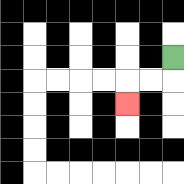{'start': '[7, 2]', 'end': '[5, 4]', 'path_directions': 'D,L,L,D', 'path_coordinates': '[[7, 2], [7, 3], [6, 3], [5, 3], [5, 4]]'}